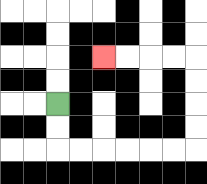{'start': '[2, 4]', 'end': '[4, 2]', 'path_directions': 'D,D,R,R,R,R,R,R,U,U,U,U,L,L,L,L', 'path_coordinates': '[[2, 4], [2, 5], [2, 6], [3, 6], [4, 6], [5, 6], [6, 6], [7, 6], [8, 6], [8, 5], [8, 4], [8, 3], [8, 2], [7, 2], [6, 2], [5, 2], [4, 2]]'}